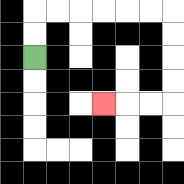{'start': '[1, 2]', 'end': '[4, 4]', 'path_directions': 'U,U,R,R,R,R,R,R,D,D,D,D,L,L,L', 'path_coordinates': '[[1, 2], [1, 1], [1, 0], [2, 0], [3, 0], [4, 0], [5, 0], [6, 0], [7, 0], [7, 1], [7, 2], [7, 3], [7, 4], [6, 4], [5, 4], [4, 4]]'}